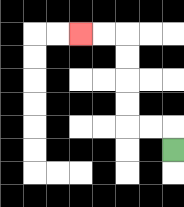{'start': '[7, 6]', 'end': '[3, 1]', 'path_directions': 'U,L,L,U,U,U,U,L,L', 'path_coordinates': '[[7, 6], [7, 5], [6, 5], [5, 5], [5, 4], [5, 3], [5, 2], [5, 1], [4, 1], [3, 1]]'}